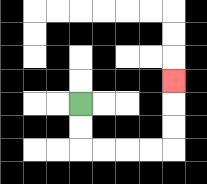{'start': '[3, 4]', 'end': '[7, 3]', 'path_directions': 'D,D,R,R,R,R,U,U,U', 'path_coordinates': '[[3, 4], [3, 5], [3, 6], [4, 6], [5, 6], [6, 6], [7, 6], [7, 5], [7, 4], [7, 3]]'}